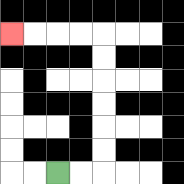{'start': '[2, 7]', 'end': '[0, 1]', 'path_directions': 'R,R,U,U,U,U,U,U,L,L,L,L', 'path_coordinates': '[[2, 7], [3, 7], [4, 7], [4, 6], [4, 5], [4, 4], [4, 3], [4, 2], [4, 1], [3, 1], [2, 1], [1, 1], [0, 1]]'}